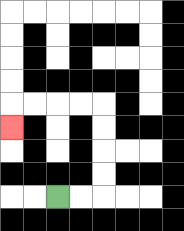{'start': '[2, 8]', 'end': '[0, 5]', 'path_directions': 'R,R,U,U,U,U,L,L,L,L,D', 'path_coordinates': '[[2, 8], [3, 8], [4, 8], [4, 7], [4, 6], [4, 5], [4, 4], [3, 4], [2, 4], [1, 4], [0, 4], [0, 5]]'}